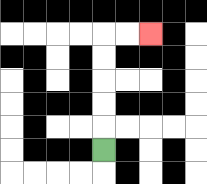{'start': '[4, 6]', 'end': '[6, 1]', 'path_directions': 'U,U,U,U,U,R,R', 'path_coordinates': '[[4, 6], [4, 5], [4, 4], [4, 3], [4, 2], [4, 1], [5, 1], [6, 1]]'}